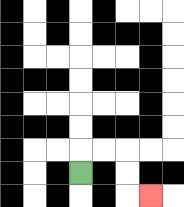{'start': '[3, 7]', 'end': '[6, 8]', 'path_directions': 'U,R,R,D,D,R', 'path_coordinates': '[[3, 7], [3, 6], [4, 6], [5, 6], [5, 7], [5, 8], [6, 8]]'}